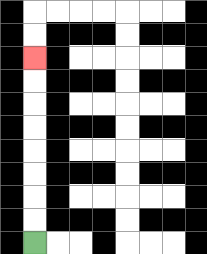{'start': '[1, 10]', 'end': '[1, 2]', 'path_directions': 'U,U,U,U,U,U,U,U', 'path_coordinates': '[[1, 10], [1, 9], [1, 8], [1, 7], [1, 6], [1, 5], [1, 4], [1, 3], [1, 2]]'}